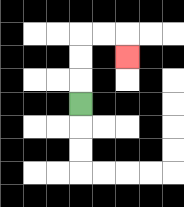{'start': '[3, 4]', 'end': '[5, 2]', 'path_directions': 'U,U,U,R,R,D', 'path_coordinates': '[[3, 4], [3, 3], [3, 2], [3, 1], [4, 1], [5, 1], [5, 2]]'}